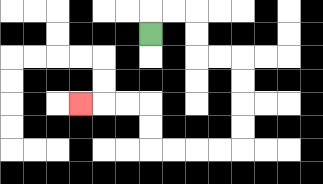{'start': '[6, 1]', 'end': '[3, 4]', 'path_directions': 'U,R,R,D,D,R,R,D,D,D,D,L,L,L,L,U,U,L,L,L', 'path_coordinates': '[[6, 1], [6, 0], [7, 0], [8, 0], [8, 1], [8, 2], [9, 2], [10, 2], [10, 3], [10, 4], [10, 5], [10, 6], [9, 6], [8, 6], [7, 6], [6, 6], [6, 5], [6, 4], [5, 4], [4, 4], [3, 4]]'}